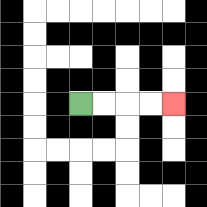{'start': '[3, 4]', 'end': '[7, 4]', 'path_directions': 'R,R,R,R', 'path_coordinates': '[[3, 4], [4, 4], [5, 4], [6, 4], [7, 4]]'}